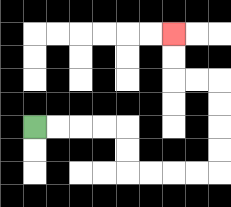{'start': '[1, 5]', 'end': '[7, 1]', 'path_directions': 'R,R,R,R,D,D,R,R,R,R,U,U,U,U,L,L,U,U', 'path_coordinates': '[[1, 5], [2, 5], [3, 5], [4, 5], [5, 5], [5, 6], [5, 7], [6, 7], [7, 7], [8, 7], [9, 7], [9, 6], [9, 5], [9, 4], [9, 3], [8, 3], [7, 3], [7, 2], [7, 1]]'}